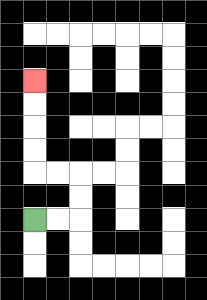{'start': '[1, 9]', 'end': '[1, 3]', 'path_directions': 'R,R,U,U,L,L,U,U,U,U', 'path_coordinates': '[[1, 9], [2, 9], [3, 9], [3, 8], [3, 7], [2, 7], [1, 7], [1, 6], [1, 5], [1, 4], [1, 3]]'}